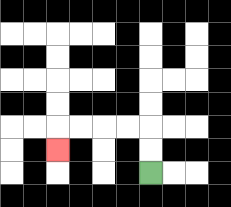{'start': '[6, 7]', 'end': '[2, 6]', 'path_directions': 'U,U,L,L,L,L,D', 'path_coordinates': '[[6, 7], [6, 6], [6, 5], [5, 5], [4, 5], [3, 5], [2, 5], [2, 6]]'}